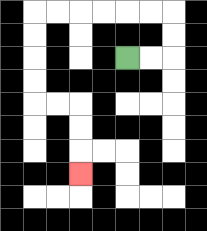{'start': '[5, 2]', 'end': '[3, 7]', 'path_directions': 'R,R,U,U,L,L,L,L,L,L,D,D,D,D,R,R,D,D,D', 'path_coordinates': '[[5, 2], [6, 2], [7, 2], [7, 1], [7, 0], [6, 0], [5, 0], [4, 0], [3, 0], [2, 0], [1, 0], [1, 1], [1, 2], [1, 3], [1, 4], [2, 4], [3, 4], [3, 5], [3, 6], [3, 7]]'}